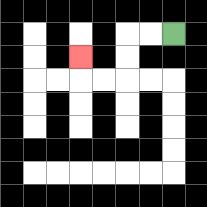{'start': '[7, 1]', 'end': '[3, 2]', 'path_directions': 'L,L,D,D,L,L,U', 'path_coordinates': '[[7, 1], [6, 1], [5, 1], [5, 2], [5, 3], [4, 3], [3, 3], [3, 2]]'}